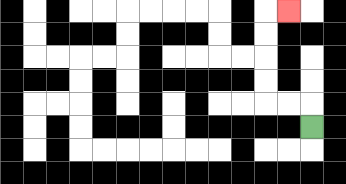{'start': '[13, 5]', 'end': '[12, 0]', 'path_directions': 'U,L,L,U,U,U,U,R', 'path_coordinates': '[[13, 5], [13, 4], [12, 4], [11, 4], [11, 3], [11, 2], [11, 1], [11, 0], [12, 0]]'}